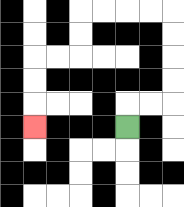{'start': '[5, 5]', 'end': '[1, 5]', 'path_directions': 'U,R,R,U,U,U,U,L,L,L,L,D,D,L,L,D,D,D', 'path_coordinates': '[[5, 5], [5, 4], [6, 4], [7, 4], [7, 3], [7, 2], [7, 1], [7, 0], [6, 0], [5, 0], [4, 0], [3, 0], [3, 1], [3, 2], [2, 2], [1, 2], [1, 3], [1, 4], [1, 5]]'}